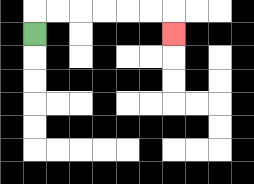{'start': '[1, 1]', 'end': '[7, 1]', 'path_directions': 'U,R,R,R,R,R,R,D', 'path_coordinates': '[[1, 1], [1, 0], [2, 0], [3, 0], [4, 0], [5, 0], [6, 0], [7, 0], [7, 1]]'}